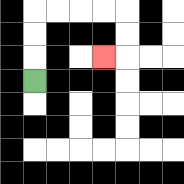{'start': '[1, 3]', 'end': '[4, 2]', 'path_directions': 'U,U,U,R,R,R,R,D,D,L', 'path_coordinates': '[[1, 3], [1, 2], [1, 1], [1, 0], [2, 0], [3, 0], [4, 0], [5, 0], [5, 1], [5, 2], [4, 2]]'}